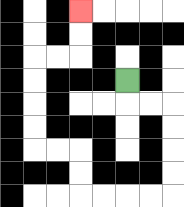{'start': '[5, 3]', 'end': '[3, 0]', 'path_directions': 'D,R,R,D,D,D,D,L,L,L,L,U,U,L,L,U,U,U,U,R,R,U,U', 'path_coordinates': '[[5, 3], [5, 4], [6, 4], [7, 4], [7, 5], [7, 6], [7, 7], [7, 8], [6, 8], [5, 8], [4, 8], [3, 8], [3, 7], [3, 6], [2, 6], [1, 6], [1, 5], [1, 4], [1, 3], [1, 2], [2, 2], [3, 2], [3, 1], [3, 0]]'}